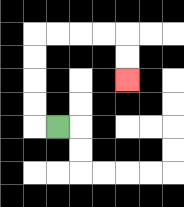{'start': '[2, 5]', 'end': '[5, 3]', 'path_directions': 'L,U,U,U,U,R,R,R,R,D,D', 'path_coordinates': '[[2, 5], [1, 5], [1, 4], [1, 3], [1, 2], [1, 1], [2, 1], [3, 1], [4, 1], [5, 1], [5, 2], [5, 3]]'}